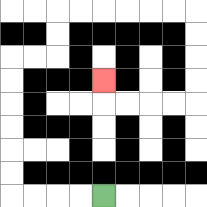{'start': '[4, 8]', 'end': '[4, 3]', 'path_directions': 'L,L,L,L,U,U,U,U,U,U,R,R,U,U,R,R,R,R,R,R,D,D,D,D,L,L,L,L,U', 'path_coordinates': '[[4, 8], [3, 8], [2, 8], [1, 8], [0, 8], [0, 7], [0, 6], [0, 5], [0, 4], [0, 3], [0, 2], [1, 2], [2, 2], [2, 1], [2, 0], [3, 0], [4, 0], [5, 0], [6, 0], [7, 0], [8, 0], [8, 1], [8, 2], [8, 3], [8, 4], [7, 4], [6, 4], [5, 4], [4, 4], [4, 3]]'}